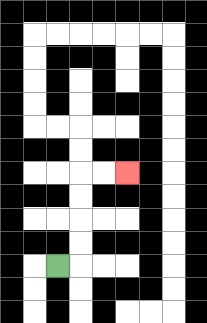{'start': '[2, 11]', 'end': '[5, 7]', 'path_directions': 'R,U,U,U,U,R,R', 'path_coordinates': '[[2, 11], [3, 11], [3, 10], [3, 9], [3, 8], [3, 7], [4, 7], [5, 7]]'}